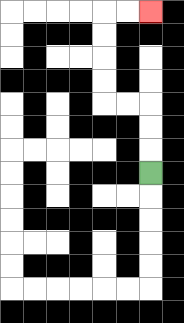{'start': '[6, 7]', 'end': '[6, 0]', 'path_directions': 'U,U,U,L,L,U,U,U,U,R,R', 'path_coordinates': '[[6, 7], [6, 6], [6, 5], [6, 4], [5, 4], [4, 4], [4, 3], [4, 2], [4, 1], [4, 0], [5, 0], [6, 0]]'}